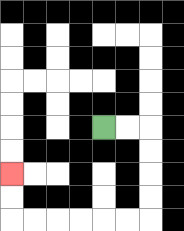{'start': '[4, 5]', 'end': '[0, 7]', 'path_directions': 'R,R,D,D,D,D,L,L,L,L,L,L,U,U', 'path_coordinates': '[[4, 5], [5, 5], [6, 5], [6, 6], [6, 7], [6, 8], [6, 9], [5, 9], [4, 9], [3, 9], [2, 9], [1, 9], [0, 9], [0, 8], [0, 7]]'}